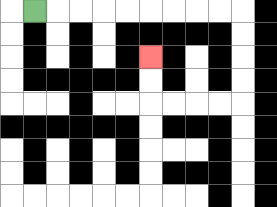{'start': '[1, 0]', 'end': '[6, 2]', 'path_directions': 'R,R,R,R,R,R,R,R,R,D,D,D,D,L,L,L,L,U,U', 'path_coordinates': '[[1, 0], [2, 0], [3, 0], [4, 0], [5, 0], [6, 0], [7, 0], [8, 0], [9, 0], [10, 0], [10, 1], [10, 2], [10, 3], [10, 4], [9, 4], [8, 4], [7, 4], [6, 4], [6, 3], [6, 2]]'}